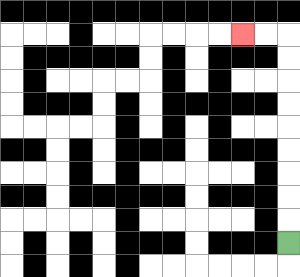{'start': '[12, 10]', 'end': '[10, 1]', 'path_directions': 'U,U,U,U,U,U,U,U,U,L,L', 'path_coordinates': '[[12, 10], [12, 9], [12, 8], [12, 7], [12, 6], [12, 5], [12, 4], [12, 3], [12, 2], [12, 1], [11, 1], [10, 1]]'}